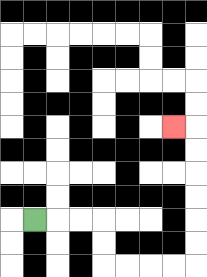{'start': '[1, 9]', 'end': '[7, 5]', 'path_directions': 'R,R,R,D,D,R,R,R,R,U,U,U,U,U,U,L', 'path_coordinates': '[[1, 9], [2, 9], [3, 9], [4, 9], [4, 10], [4, 11], [5, 11], [6, 11], [7, 11], [8, 11], [8, 10], [8, 9], [8, 8], [8, 7], [8, 6], [8, 5], [7, 5]]'}